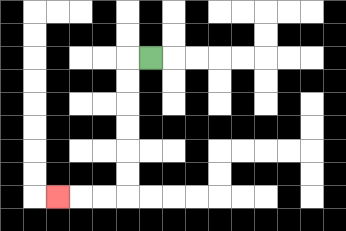{'start': '[6, 2]', 'end': '[2, 8]', 'path_directions': 'L,D,D,D,D,D,D,L,L,L', 'path_coordinates': '[[6, 2], [5, 2], [5, 3], [5, 4], [5, 5], [5, 6], [5, 7], [5, 8], [4, 8], [3, 8], [2, 8]]'}